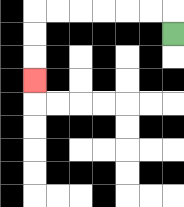{'start': '[7, 1]', 'end': '[1, 3]', 'path_directions': 'U,L,L,L,L,L,L,D,D,D', 'path_coordinates': '[[7, 1], [7, 0], [6, 0], [5, 0], [4, 0], [3, 0], [2, 0], [1, 0], [1, 1], [1, 2], [1, 3]]'}